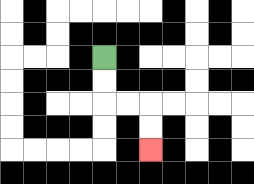{'start': '[4, 2]', 'end': '[6, 6]', 'path_directions': 'D,D,R,R,D,D', 'path_coordinates': '[[4, 2], [4, 3], [4, 4], [5, 4], [6, 4], [6, 5], [6, 6]]'}